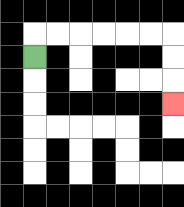{'start': '[1, 2]', 'end': '[7, 4]', 'path_directions': 'U,R,R,R,R,R,R,D,D,D', 'path_coordinates': '[[1, 2], [1, 1], [2, 1], [3, 1], [4, 1], [5, 1], [6, 1], [7, 1], [7, 2], [7, 3], [7, 4]]'}